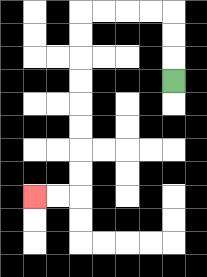{'start': '[7, 3]', 'end': '[1, 8]', 'path_directions': 'U,U,U,L,L,L,L,D,D,D,D,D,D,D,D,L,L', 'path_coordinates': '[[7, 3], [7, 2], [7, 1], [7, 0], [6, 0], [5, 0], [4, 0], [3, 0], [3, 1], [3, 2], [3, 3], [3, 4], [3, 5], [3, 6], [3, 7], [3, 8], [2, 8], [1, 8]]'}